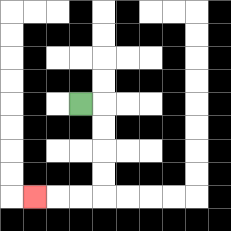{'start': '[3, 4]', 'end': '[1, 8]', 'path_directions': 'R,D,D,D,D,L,L,L', 'path_coordinates': '[[3, 4], [4, 4], [4, 5], [4, 6], [4, 7], [4, 8], [3, 8], [2, 8], [1, 8]]'}